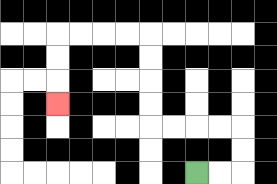{'start': '[8, 7]', 'end': '[2, 4]', 'path_directions': 'R,R,U,U,L,L,L,L,U,U,U,U,L,L,L,L,D,D,D', 'path_coordinates': '[[8, 7], [9, 7], [10, 7], [10, 6], [10, 5], [9, 5], [8, 5], [7, 5], [6, 5], [6, 4], [6, 3], [6, 2], [6, 1], [5, 1], [4, 1], [3, 1], [2, 1], [2, 2], [2, 3], [2, 4]]'}